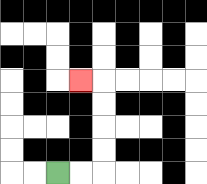{'start': '[2, 7]', 'end': '[3, 3]', 'path_directions': 'R,R,U,U,U,U,L', 'path_coordinates': '[[2, 7], [3, 7], [4, 7], [4, 6], [4, 5], [4, 4], [4, 3], [3, 3]]'}